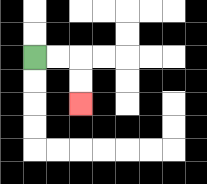{'start': '[1, 2]', 'end': '[3, 4]', 'path_directions': 'R,R,D,D', 'path_coordinates': '[[1, 2], [2, 2], [3, 2], [3, 3], [3, 4]]'}